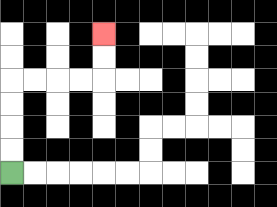{'start': '[0, 7]', 'end': '[4, 1]', 'path_directions': 'U,U,U,U,R,R,R,R,U,U', 'path_coordinates': '[[0, 7], [0, 6], [0, 5], [0, 4], [0, 3], [1, 3], [2, 3], [3, 3], [4, 3], [4, 2], [4, 1]]'}